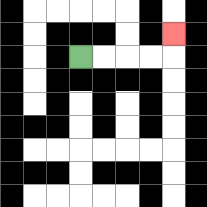{'start': '[3, 2]', 'end': '[7, 1]', 'path_directions': 'R,R,R,R,U', 'path_coordinates': '[[3, 2], [4, 2], [5, 2], [6, 2], [7, 2], [7, 1]]'}